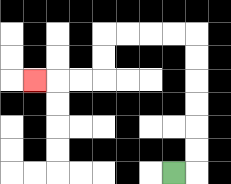{'start': '[7, 7]', 'end': '[1, 3]', 'path_directions': 'R,U,U,U,U,U,U,L,L,L,L,D,D,L,L,L', 'path_coordinates': '[[7, 7], [8, 7], [8, 6], [8, 5], [8, 4], [8, 3], [8, 2], [8, 1], [7, 1], [6, 1], [5, 1], [4, 1], [4, 2], [4, 3], [3, 3], [2, 3], [1, 3]]'}